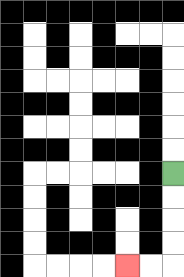{'start': '[7, 7]', 'end': '[5, 11]', 'path_directions': 'D,D,D,D,L,L', 'path_coordinates': '[[7, 7], [7, 8], [7, 9], [7, 10], [7, 11], [6, 11], [5, 11]]'}